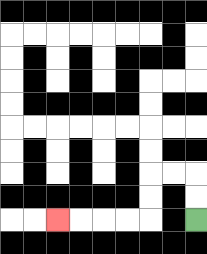{'start': '[8, 9]', 'end': '[2, 9]', 'path_directions': 'U,U,L,L,D,D,L,L,L,L', 'path_coordinates': '[[8, 9], [8, 8], [8, 7], [7, 7], [6, 7], [6, 8], [6, 9], [5, 9], [4, 9], [3, 9], [2, 9]]'}